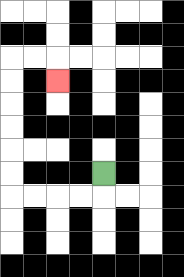{'start': '[4, 7]', 'end': '[2, 3]', 'path_directions': 'D,L,L,L,L,U,U,U,U,U,U,R,R,D', 'path_coordinates': '[[4, 7], [4, 8], [3, 8], [2, 8], [1, 8], [0, 8], [0, 7], [0, 6], [0, 5], [0, 4], [0, 3], [0, 2], [1, 2], [2, 2], [2, 3]]'}